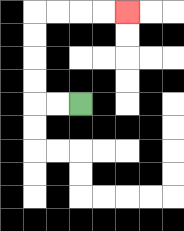{'start': '[3, 4]', 'end': '[5, 0]', 'path_directions': 'L,L,U,U,U,U,R,R,R,R', 'path_coordinates': '[[3, 4], [2, 4], [1, 4], [1, 3], [1, 2], [1, 1], [1, 0], [2, 0], [3, 0], [4, 0], [5, 0]]'}